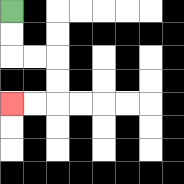{'start': '[0, 0]', 'end': '[0, 4]', 'path_directions': 'D,D,R,R,D,D,L,L', 'path_coordinates': '[[0, 0], [0, 1], [0, 2], [1, 2], [2, 2], [2, 3], [2, 4], [1, 4], [0, 4]]'}